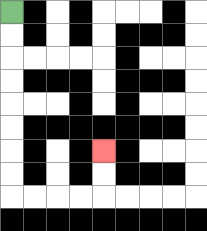{'start': '[0, 0]', 'end': '[4, 6]', 'path_directions': 'D,D,D,D,D,D,D,D,R,R,R,R,U,U', 'path_coordinates': '[[0, 0], [0, 1], [0, 2], [0, 3], [0, 4], [0, 5], [0, 6], [0, 7], [0, 8], [1, 8], [2, 8], [3, 8], [4, 8], [4, 7], [4, 6]]'}